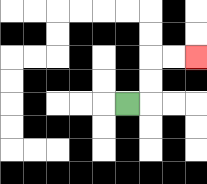{'start': '[5, 4]', 'end': '[8, 2]', 'path_directions': 'R,U,U,R,R', 'path_coordinates': '[[5, 4], [6, 4], [6, 3], [6, 2], [7, 2], [8, 2]]'}